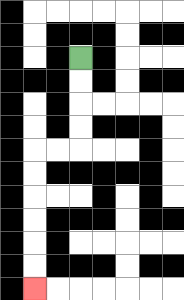{'start': '[3, 2]', 'end': '[1, 12]', 'path_directions': 'D,D,D,D,L,L,D,D,D,D,D,D', 'path_coordinates': '[[3, 2], [3, 3], [3, 4], [3, 5], [3, 6], [2, 6], [1, 6], [1, 7], [1, 8], [1, 9], [1, 10], [1, 11], [1, 12]]'}